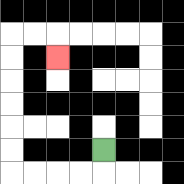{'start': '[4, 6]', 'end': '[2, 2]', 'path_directions': 'D,L,L,L,L,U,U,U,U,U,U,R,R,D', 'path_coordinates': '[[4, 6], [4, 7], [3, 7], [2, 7], [1, 7], [0, 7], [0, 6], [0, 5], [0, 4], [0, 3], [0, 2], [0, 1], [1, 1], [2, 1], [2, 2]]'}